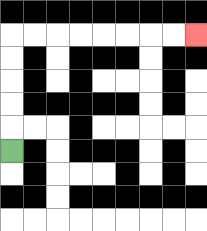{'start': '[0, 6]', 'end': '[8, 1]', 'path_directions': 'U,U,U,U,U,R,R,R,R,R,R,R,R', 'path_coordinates': '[[0, 6], [0, 5], [0, 4], [0, 3], [0, 2], [0, 1], [1, 1], [2, 1], [3, 1], [4, 1], [5, 1], [6, 1], [7, 1], [8, 1]]'}